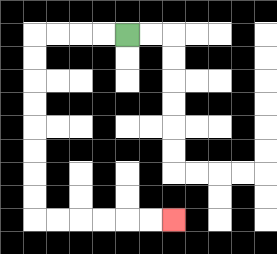{'start': '[5, 1]', 'end': '[7, 9]', 'path_directions': 'L,L,L,L,D,D,D,D,D,D,D,D,R,R,R,R,R,R', 'path_coordinates': '[[5, 1], [4, 1], [3, 1], [2, 1], [1, 1], [1, 2], [1, 3], [1, 4], [1, 5], [1, 6], [1, 7], [1, 8], [1, 9], [2, 9], [3, 9], [4, 9], [5, 9], [6, 9], [7, 9]]'}